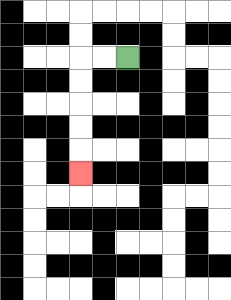{'start': '[5, 2]', 'end': '[3, 7]', 'path_directions': 'L,L,D,D,D,D,D', 'path_coordinates': '[[5, 2], [4, 2], [3, 2], [3, 3], [3, 4], [3, 5], [3, 6], [3, 7]]'}